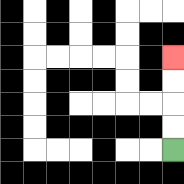{'start': '[7, 6]', 'end': '[7, 2]', 'path_directions': 'U,U,U,U', 'path_coordinates': '[[7, 6], [7, 5], [7, 4], [7, 3], [7, 2]]'}